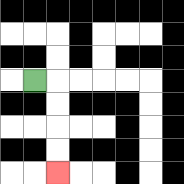{'start': '[1, 3]', 'end': '[2, 7]', 'path_directions': 'R,D,D,D,D', 'path_coordinates': '[[1, 3], [2, 3], [2, 4], [2, 5], [2, 6], [2, 7]]'}